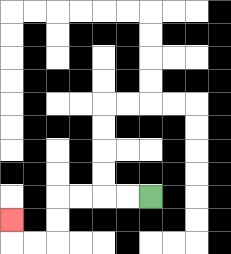{'start': '[6, 8]', 'end': '[0, 9]', 'path_directions': 'L,L,L,L,D,D,L,L,U', 'path_coordinates': '[[6, 8], [5, 8], [4, 8], [3, 8], [2, 8], [2, 9], [2, 10], [1, 10], [0, 10], [0, 9]]'}